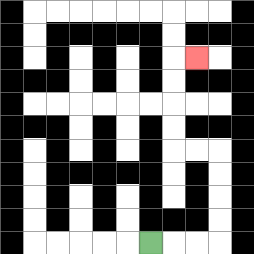{'start': '[6, 10]', 'end': '[8, 2]', 'path_directions': 'R,R,R,U,U,U,U,L,L,U,U,U,U,R', 'path_coordinates': '[[6, 10], [7, 10], [8, 10], [9, 10], [9, 9], [9, 8], [9, 7], [9, 6], [8, 6], [7, 6], [7, 5], [7, 4], [7, 3], [7, 2], [8, 2]]'}